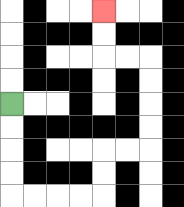{'start': '[0, 4]', 'end': '[4, 0]', 'path_directions': 'D,D,D,D,R,R,R,R,U,U,R,R,U,U,U,U,L,L,U,U', 'path_coordinates': '[[0, 4], [0, 5], [0, 6], [0, 7], [0, 8], [1, 8], [2, 8], [3, 8], [4, 8], [4, 7], [4, 6], [5, 6], [6, 6], [6, 5], [6, 4], [6, 3], [6, 2], [5, 2], [4, 2], [4, 1], [4, 0]]'}